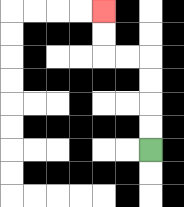{'start': '[6, 6]', 'end': '[4, 0]', 'path_directions': 'U,U,U,U,L,L,U,U', 'path_coordinates': '[[6, 6], [6, 5], [6, 4], [6, 3], [6, 2], [5, 2], [4, 2], [4, 1], [4, 0]]'}